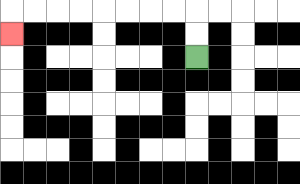{'start': '[8, 2]', 'end': '[0, 1]', 'path_directions': 'U,U,L,L,L,L,L,L,L,L,D', 'path_coordinates': '[[8, 2], [8, 1], [8, 0], [7, 0], [6, 0], [5, 0], [4, 0], [3, 0], [2, 0], [1, 0], [0, 0], [0, 1]]'}